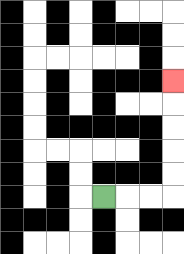{'start': '[4, 8]', 'end': '[7, 3]', 'path_directions': 'R,R,R,U,U,U,U,U', 'path_coordinates': '[[4, 8], [5, 8], [6, 8], [7, 8], [7, 7], [7, 6], [7, 5], [7, 4], [7, 3]]'}